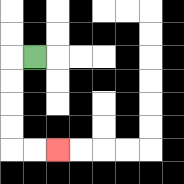{'start': '[1, 2]', 'end': '[2, 6]', 'path_directions': 'L,D,D,D,D,R,R', 'path_coordinates': '[[1, 2], [0, 2], [0, 3], [0, 4], [0, 5], [0, 6], [1, 6], [2, 6]]'}